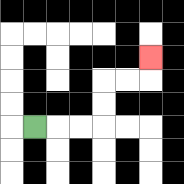{'start': '[1, 5]', 'end': '[6, 2]', 'path_directions': 'R,R,R,U,U,R,R,U', 'path_coordinates': '[[1, 5], [2, 5], [3, 5], [4, 5], [4, 4], [4, 3], [5, 3], [6, 3], [6, 2]]'}